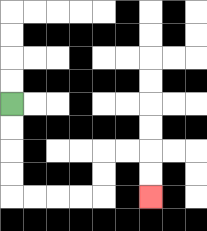{'start': '[0, 4]', 'end': '[6, 8]', 'path_directions': 'D,D,D,D,R,R,R,R,U,U,R,R,D,D', 'path_coordinates': '[[0, 4], [0, 5], [0, 6], [0, 7], [0, 8], [1, 8], [2, 8], [3, 8], [4, 8], [4, 7], [4, 6], [5, 6], [6, 6], [6, 7], [6, 8]]'}